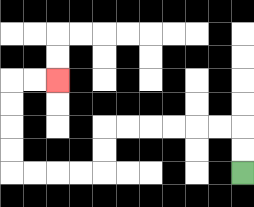{'start': '[10, 7]', 'end': '[2, 3]', 'path_directions': 'U,U,L,L,L,L,L,L,D,D,L,L,L,L,U,U,U,U,R,R', 'path_coordinates': '[[10, 7], [10, 6], [10, 5], [9, 5], [8, 5], [7, 5], [6, 5], [5, 5], [4, 5], [4, 6], [4, 7], [3, 7], [2, 7], [1, 7], [0, 7], [0, 6], [0, 5], [0, 4], [0, 3], [1, 3], [2, 3]]'}